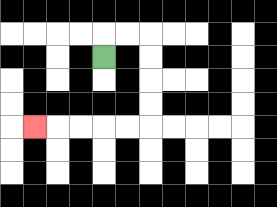{'start': '[4, 2]', 'end': '[1, 5]', 'path_directions': 'U,R,R,D,D,D,D,L,L,L,L,L', 'path_coordinates': '[[4, 2], [4, 1], [5, 1], [6, 1], [6, 2], [6, 3], [6, 4], [6, 5], [5, 5], [4, 5], [3, 5], [2, 5], [1, 5]]'}